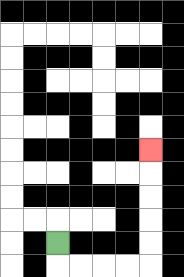{'start': '[2, 10]', 'end': '[6, 6]', 'path_directions': 'D,R,R,R,R,U,U,U,U,U', 'path_coordinates': '[[2, 10], [2, 11], [3, 11], [4, 11], [5, 11], [6, 11], [6, 10], [6, 9], [6, 8], [6, 7], [6, 6]]'}